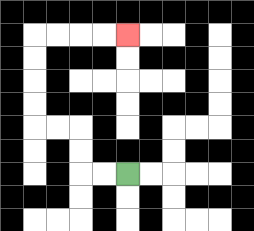{'start': '[5, 7]', 'end': '[5, 1]', 'path_directions': 'L,L,U,U,L,L,U,U,U,U,R,R,R,R', 'path_coordinates': '[[5, 7], [4, 7], [3, 7], [3, 6], [3, 5], [2, 5], [1, 5], [1, 4], [1, 3], [1, 2], [1, 1], [2, 1], [3, 1], [4, 1], [5, 1]]'}